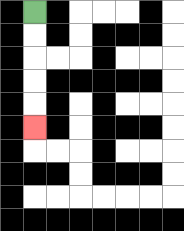{'start': '[1, 0]', 'end': '[1, 5]', 'path_directions': 'D,D,D,D,D', 'path_coordinates': '[[1, 0], [1, 1], [1, 2], [1, 3], [1, 4], [1, 5]]'}